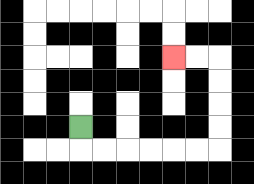{'start': '[3, 5]', 'end': '[7, 2]', 'path_directions': 'D,R,R,R,R,R,R,U,U,U,U,L,L', 'path_coordinates': '[[3, 5], [3, 6], [4, 6], [5, 6], [6, 6], [7, 6], [8, 6], [9, 6], [9, 5], [9, 4], [9, 3], [9, 2], [8, 2], [7, 2]]'}